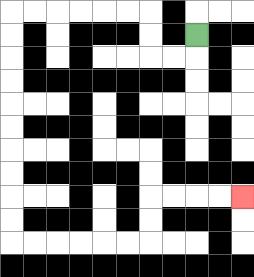{'start': '[8, 1]', 'end': '[10, 8]', 'path_directions': 'D,L,L,U,U,L,L,L,L,L,L,D,D,D,D,D,D,D,D,D,D,R,R,R,R,R,R,U,U,R,R,R,R', 'path_coordinates': '[[8, 1], [8, 2], [7, 2], [6, 2], [6, 1], [6, 0], [5, 0], [4, 0], [3, 0], [2, 0], [1, 0], [0, 0], [0, 1], [0, 2], [0, 3], [0, 4], [0, 5], [0, 6], [0, 7], [0, 8], [0, 9], [0, 10], [1, 10], [2, 10], [3, 10], [4, 10], [5, 10], [6, 10], [6, 9], [6, 8], [7, 8], [8, 8], [9, 8], [10, 8]]'}